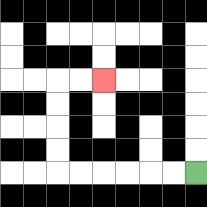{'start': '[8, 7]', 'end': '[4, 3]', 'path_directions': 'L,L,L,L,L,L,U,U,U,U,R,R', 'path_coordinates': '[[8, 7], [7, 7], [6, 7], [5, 7], [4, 7], [3, 7], [2, 7], [2, 6], [2, 5], [2, 4], [2, 3], [3, 3], [4, 3]]'}